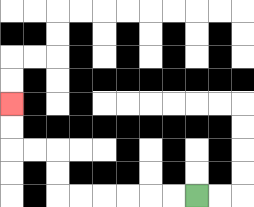{'start': '[8, 8]', 'end': '[0, 4]', 'path_directions': 'L,L,L,L,L,L,U,U,L,L,U,U', 'path_coordinates': '[[8, 8], [7, 8], [6, 8], [5, 8], [4, 8], [3, 8], [2, 8], [2, 7], [2, 6], [1, 6], [0, 6], [0, 5], [0, 4]]'}